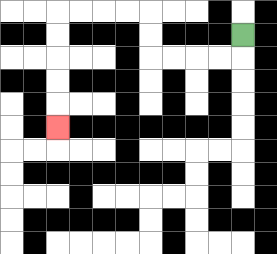{'start': '[10, 1]', 'end': '[2, 5]', 'path_directions': 'D,L,L,L,L,U,U,L,L,L,L,D,D,D,D,D', 'path_coordinates': '[[10, 1], [10, 2], [9, 2], [8, 2], [7, 2], [6, 2], [6, 1], [6, 0], [5, 0], [4, 0], [3, 0], [2, 0], [2, 1], [2, 2], [2, 3], [2, 4], [2, 5]]'}